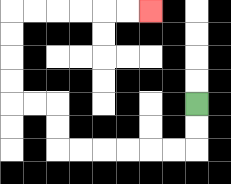{'start': '[8, 4]', 'end': '[6, 0]', 'path_directions': 'D,D,L,L,L,L,L,L,U,U,L,L,U,U,U,U,R,R,R,R,R,R', 'path_coordinates': '[[8, 4], [8, 5], [8, 6], [7, 6], [6, 6], [5, 6], [4, 6], [3, 6], [2, 6], [2, 5], [2, 4], [1, 4], [0, 4], [0, 3], [0, 2], [0, 1], [0, 0], [1, 0], [2, 0], [3, 0], [4, 0], [5, 0], [6, 0]]'}